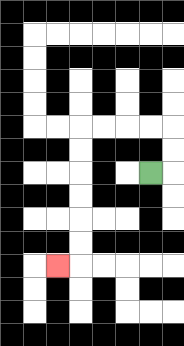{'start': '[6, 7]', 'end': '[2, 11]', 'path_directions': 'R,U,U,L,L,L,L,D,D,D,D,D,D,L', 'path_coordinates': '[[6, 7], [7, 7], [7, 6], [7, 5], [6, 5], [5, 5], [4, 5], [3, 5], [3, 6], [3, 7], [3, 8], [3, 9], [3, 10], [3, 11], [2, 11]]'}